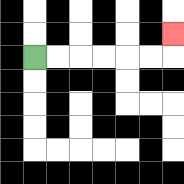{'start': '[1, 2]', 'end': '[7, 1]', 'path_directions': 'R,R,R,R,R,R,U', 'path_coordinates': '[[1, 2], [2, 2], [3, 2], [4, 2], [5, 2], [6, 2], [7, 2], [7, 1]]'}